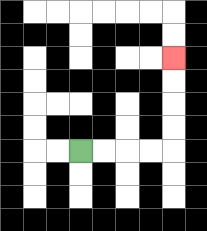{'start': '[3, 6]', 'end': '[7, 2]', 'path_directions': 'R,R,R,R,U,U,U,U', 'path_coordinates': '[[3, 6], [4, 6], [5, 6], [6, 6], [7, 6], [7, 5], [7, 4], [7, 3], [7, 2]]'}